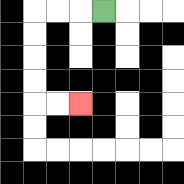{'start': '[4, 0]', 'end': '[3, 4]', 'path_directions': 'L,L,L,D,D,D,D,R,R', 'path_coordinates': '[[4, 0], [3, 0], [2, 0], [1, 0], [1, 1], [1, 2], [1, 3], [1, 4], [2, 4], [3, 4]]'}